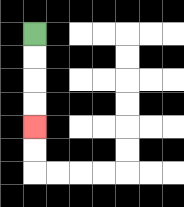{'start': '[1, 1]', 'end': '[1, 5]', 'path_directions': 'D,D,D,D', 'path_coordinates': '[[1, 1], [1, 2], [1, 3], [1, 4], [1, 5]]'}